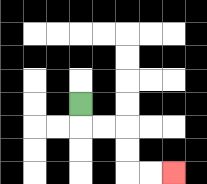{'start': '[3, 4]', 'end': '[7, 7]', 'path_directions': 'D,R,R,D,D,R,R', 'path_coordinates': '[[3, 4], [3, 5], [4, 5], [5, 5], [5, 6], [5, 7], [6, 7], [7, 7]]'}